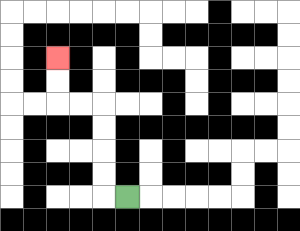{'start': '[5, 8]', 'end': '[2, 2]', 'path_directions': 'L,U,U,U,U,L,L,U,U', 'path_coordinates': '[[5, 8], [4, 8], [4, 7], [4, 6], [4, 5], [4, 4], [3, 4], [2, 4], [2, 3], [2, 2]]'}